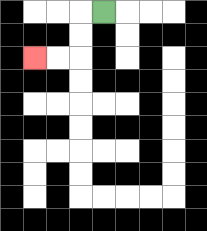{'start': '[4, 0]', 'end': '[1, 2]', 'path_directions': 'L,D,D,L,L', 'path_coordinates': '[[4, 0], [3, 0], [3, 1], [3, 2], [2, 2], [1, 2]]'}